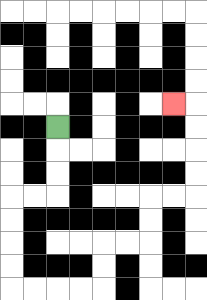{'start': '[2, 5]', 'end': '[7, 4]', 'path_directions': 'D,D,D,L,L,D,D,D,D,R,R,R,R,U,U,R,R,U,U,R,R,U,U,U,U,L', 'path_coordinates': '[[2, 5], [2, 6], [2, 7], [2, 8], [1, 8], [0, 8], [0, 9], [0, 10], [0, 11], [0, 12], [1, 12], [2, 12], [3, 12], [4, 12], [4, 11], [4, 10], [5, 10], [6, 10], [6, 9], [6, 8], [7, 8], [8, 8], [8, 7], [8, 6], [8, 5], [8, 4], [7, 4]]'}